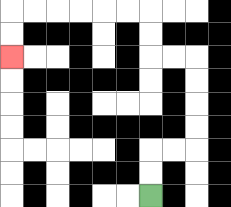{'start': '[6, 8]', 'end': '[0, 2]', 'path_directions': 'U,U,R,R,U,U,U,U,L,L,U,U,L,L,L,L,L,L,D,D', 'path_coordinates': '[[6, 8], [6, 7], [6, 6], [7, 6], [8, 6], [8, 5], [8, 4], [8, 3], [8, 2], [7, 2], [6, 2], [6, 1], [6, 0], [5, 0], [4, 0], [3, 0], [2, 0], [1, 0], [0, 0], [0, 1], [0, 2]]'}